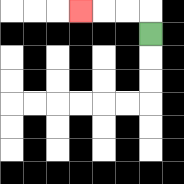{'start': '[6, 1]', 'end': '[3, 0]', 'path_directions': 'U,L,L,L', 'path_coordinates': '[[6, 1], [6, 0], [5, 0], [4, 0], [3, 0]]'}